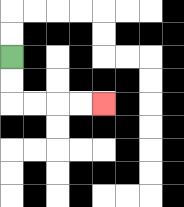{'start': '[0, 2]', 'end': '[4, 4]', 'path_directions': 'D,D,R,R,R,R', 'path_coordinates': '[[0, 2], [0, 3], [0, 4], [1, 4], [2, 4], [3, 4], [4, 4]]'}